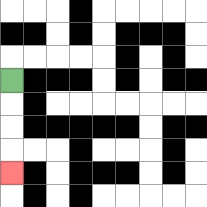{'start': '[0, 3]', 'end': '[0, 7]', 'path_directions': 'D,D,D,D', 'path_coordinates': '[[0, 3], [0, 4], [0, 5], [0, 6], [0, 7]]'}